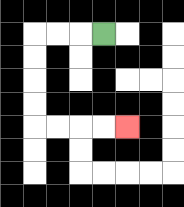{'start': '[4, 1]', 'end': '[5, 5]', 'path_directions': 'L,L,L,D,D,D,D,R,R,R,R', 'path_coordinates': '[[4, 1], [3, 1], [2, 1], [1, 1], [1, 2], [1, 3], [1, 4], [1, 5], [2, 5], [3, 5], [4, 5], [5, 5]]'}